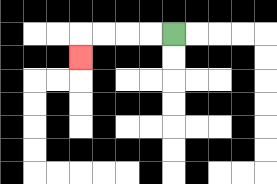{'start': '[7, 1]', 'end': '[3, 2]', 'path_directions': 'L,L,L,L,D', 'path_coordinates': '[[7, 1], [6, 1], [5, 1], [4, 1], [3, 1], [3, 2]]'}